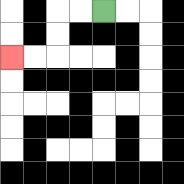{'start': '[4, 0]', 'end': '[0, 2]', 'path_directions': 'L,L,D,D,L,L', 'path_coordinates': '[[4, 0], [3, 0], [2, 0], [2, 1], [2, 2], [1, 2], [0, 2]]'}